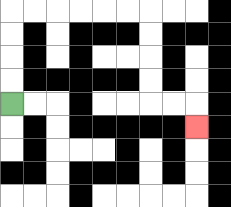{'start': '[0, 4]', 'end': '[8, 5]', 'path_directions': 'U,U,U,U,R,R,R,R,R,R,D,D,D,D,R,R,D', 'path_coordinates': '[[0, 4], [0, 3], [0, 2], [0, 1], [0, 0], [1, 0], [2, 0], [3, 0], [4, 0], [5, 0], [6, 0], [6, 1], [6, 2], [6, 3], [6, 4], [7, 4], [8, 4], [8, 5]]'}